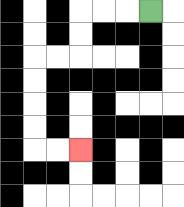{'start': '[6, 0]', 'end': '[3, 6]', 'path_directions': 'L,L,L,D,D,L,L,D,D,D,D,R,R', 'path_coordinates': '[[6, 0], [5, 0], [4, 0], [3, 0], [3, 1], [3, 2], [2, 2], [1, 2], [1, 3], [1, 4], [1, 5], [1, 6], [2, 6], [3, 6]]'}